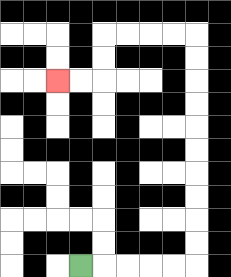{'start': '[3, 11]', 'end': '[2, 3]', 'path_directions': 'R,R,R,R,R,U,U,U,U,U,U,U,U,U,U,L,L,L,L,D,D,L,L', 'path_coordinates': '[[3, 11], [4, 11], [5, 11], [6, 11], [7, 11], [8, 11], [8, 10], [8, 9], [8, 8], [8, 7], [8, 6], [8, 5], [8, 4], [8, 3], [8, 2], [8, 1], [7, 1], [6, 1], [5, 1], [4, 1], [4, 2], [4, 3], [3, 3], [2, 3]]'}